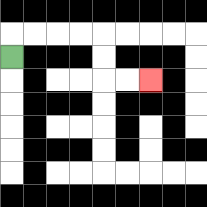{'start': '[0, 2]', 'end': '[6, 3]', 'path_directions': 'U,R,R,R,R,D,D,R,R', 'path_coordinates': '[[0, 2], [0, 1], [1, 1], [2, 1], [3, 1], [4, 1], [4, 2], [4, 3], [5, 3], [6, 3]]'}